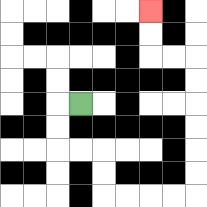{'start': '[3, 4]', 'end': '[6, 0]', 'path_directions': 'L,D,D,R,R,D,D,R,R,R,R,U,U,U,U,U,U,L,L,U,U', 'path_coordinates': '[[3, 4], [2, 4], [2, 5], [2, 6], [3, 6], [4, 6], [4, 7], [4, 8], [5, 8], [6, 8], [7, 8], [8, 8], [8, 7], [8, 6], [8, 5], [8, 4], [8, 3], [8, 2], [7, 2], [6, 2], [6, 1], [6, 0]]'}